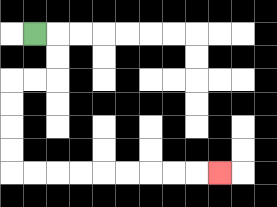{'start': '[1, 1]', 'end': '[9, 7]', 'path_directions': 'R,D,D,L,L,D,D,D,D,R,R,R,R,R,R,R,R,R', 'path_coordinates': '[[1, 1], [2, 1], [2, 2], [2, 3], [1, 3], [0, 3], [0, 4], [0, 5], [0, 6], [0, 7], [1, 7], [2, 7], [3, 7], [4, 7], [5, 7], [6, 7], [7, 7], [8, 7], [9, 7]]'}